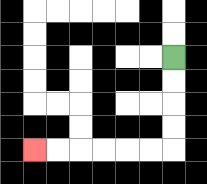{'start': '[7, 2]', 'end': '[1, 6]', 'path_directions': 'D,D,D,D,L,L,L,L,L,L', 'path_coordinates': '[[7, 2], [7, 3], [7, 4], [7, 5], [7, 6], [6, 6], [5, 6], [4, 6], [3, 6], [2, 6], [1, 6]]'}